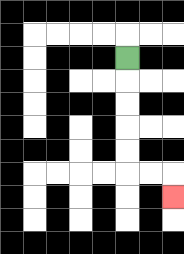{'start': '[5, 2]', 'end': '[7, 8]', 'path_directions': 'D,D,D,D,D,R,R,D', 'path_coordinates': '[[5, 2], [5, 3], [5, 4], [5, 5], [5, 6], [5, 7], [6, 7], [7, 7], [7, 8]]'}